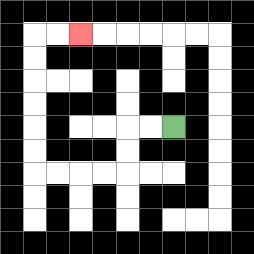{'start': '[7, 5]', 'end': '[3, 1]', 'path_directions': 'L,L,D,D,L,L,L,L,U,U,U,U,U,U,R,R', 'path_coordinates': '[[7, 5], [6, 5], [5, 5], [5, 6], [5, 7], [4, 7], [3, 7], [2, 7], [1, 7], [1, 6], [1, 5], [1, 4], [1, 3], [1, 2], [1, 1], [2, 1], [3, 1]]'}